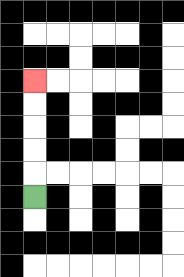{'start': '[1, 8]', 'end': '[1, 3]', 'path_directions': 'U,U,U,U,U', 'path_coordinates': '[[1, 8], [1, 7], [1, 6], [1, 5], [1, 4], [1, 3]]'}